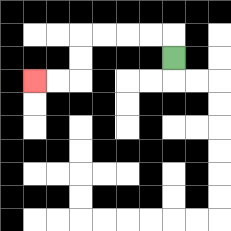{'start': '[7, 2]', 'end': '[1, 3]', 'path_directions': 'U,L,L,L,L,D,D,L,L', 'path_coordinates': '[[7, 2], [7, 1], [6, 1], [5, 1], [4, 1], [3, 1], [3, 2], [3, 3], [2, 3], [1, 3]]'}